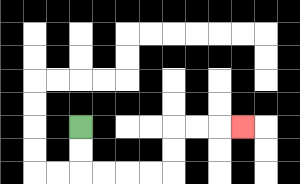{'start': '[3, 5]', 'end': '[10, 5]', 'path_directions': 'D,D,R,R,R,R,U,U,R,R,R', 'path_coordinates': '[[3, 5], [3, 6], [3, 7], [4, 7], [5, 7], [6, 7], [7, 7], [7, 6], [7, 5], [8, 5], [9, 5], [10, 5]]'}